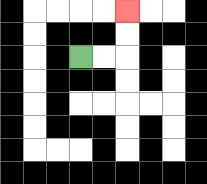{'start': '[3, 2]', 'end': '[5, 0]', 'path_directions': 'R,R,U,U', 'path_coordinates': '[[3, 2], [4, 2], [5, 2], [5, 1], [5, 0]]'}